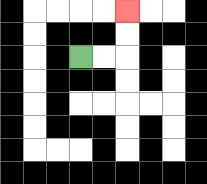{'start': '[3, 2]', 'end': '[5, 0]', 'path_directions': 'R,R,U,U', 'path_coordinates': '[[3, 2], [4, 2], [5, 2], [5, 1], [5, 0]]'}